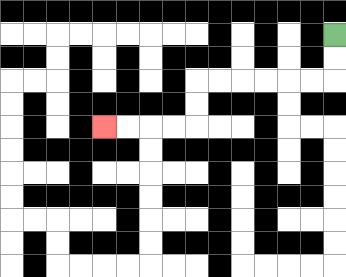{'start': '[14, 1]', 'end': '[4, 5]', 'path_directions': 'D,D,L,L,L,L,L,L,D,D,L,L,L,L', 'path_coordinates': '[[14, 1], [14, 2], [14, 3], [13, 3], [12, 3], [11, 3], [10, 3], [9, 3], [8, 3], [8, 4], [8, 5], [7, 5], [6, 5], [5, 5], [4, 5]]'}